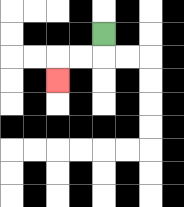{'start': '[4, 1]', 'end': '[2, 3]', 'path_directions': 'D,L,L,D', 'path_coordinates': '[[4, 1], [4, 2], [3, 2], [2, 2], [2, 3]]'}